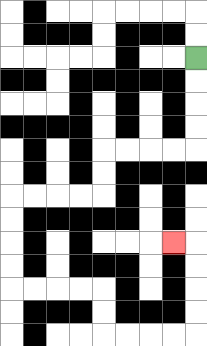{'start': '[8, 2]', 'end': '[7, 10]', 'path_directions': 'D,D,D,D,L,L,L,L,D,D,L,L,L,L,D,D,D,D,R,R,R,R,D,D,R,R,R,R,U,U,U,U,L', 'path_coordinates': '[[8, 2], [8, 3], [8, 4], [8, 5], [8, 6], [7, 6], [6, 6], [5, 6], [4, 6], [4, 7], [4, 8], [3, 8], [2, 8], [1, 8], [0, 8], [0, 9], [0, 10], [0, 11], [0, 12], [1, 12], [2, 12], [3, 12], [4, 12], [4, 13], [4, 14], [5, 14], [6, 14], [7, 14], [8, 14], [8, 13], [8, 12], [8, 11], [8, 10], [7, 10]]'}